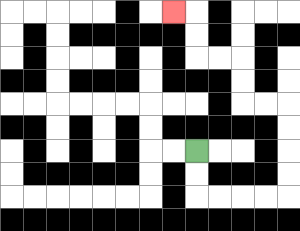{'start': '[8, 6]', 'end': '[7, 0]', 'path_directions': 'D,D,R,R,R,R,U,U,U,U,L,L,U,U,L,L,U,U,L', 'path_coordinates': '[[8, 6], [8, 7], [8, 8], [9, 8], [10, 8], [11, 8], [12, 8], [12, 7], [12, 6], [12, 5], [12, 4], [11, 4], [10, 4], [10, 3], [10, 2], [9, 2], [8, 2], [8, 1], [8, 0], [7, 0]]'}